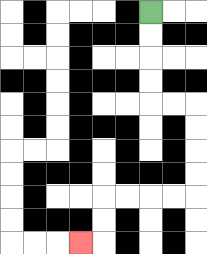{'start': '[6, 0]', 'end': '[3, 10]', 'path_directions': 'D,D,D,D,R,R,D,D,D,D,L,L,L,L,D,D,L', 'path_coordinates': '[[6, 0], [6, 1], [6, 2], [6, 3], [6, 4], [7, 4], [8, 4], [8, 5], [8, 6], [8, 7], [8, 8], [7, 8], [6, 8], [5, 8], [4, 8], [4, 9], [4, 10], [3, 10]]'}